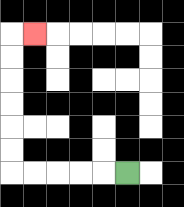{'start': '[5, 7]', 'end': '[1, 1]', 'path_directions': 'L,L,L,L,L,U,U,U,U,U,U,R', 'path_coordinates': '[[5, 7], [4, 7], [3, 7], [2, 7], [1, 7], [0, 7], [0, 6], [0, 5], [0, 4], [0, 3], [0, 2], [0, 1], [1, 1]]'}